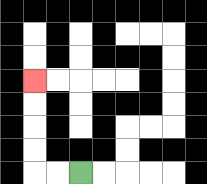{'start': '[3, 7]', 'end': '[1, 3]', 'path_directions': 'L,L,U,U,U,U', 'path_coordinates': '[[3, 7], [2, 7], [1, 7], [1, 6], [1, 5], [1, 4], [1, 3]]'}